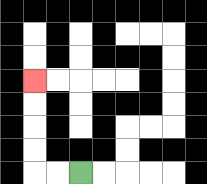{'start': '[3, 7]', 'end': '[1, 3]', 'path_directions': 'L,L,U,U,U,U', 'path_coordinates': '[[3, 7], [2, 7], [1, 7], [1, 6], [1, 5], [1, 4], [1, 3]]'}